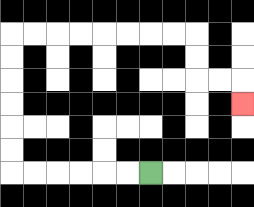{'start': '[6, 7]', 'end': '[10, 4]', 'path_directions': 'L,L,L,L,L,L,U,U,U,U,U,U,R,R,R,R,R,R,R,R,D,D,R,R,D', 'path_coordinates': '[[6, 7], [5, 7], [4, 7], [3, 7], [2, 7], [1, 7], [0, 7], [0, 6], [0, 5], [0, 4], [0, 3], [0, 2], [0, 1], [1, 1], [2, 1], [3, 1], [4, 1], [5, 1], [6, 1], [7, 1], [8, 1], [8, 2], [8, 3], [9, 3], [10, 3], [10, 4]]'}